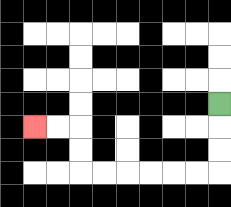{'start': '[9, 4]', 'end': '[1, 5]', 'path_directions': 'D,D,D,L,L,L,L,L,L,U,U,L,L', 'path_coordinates': '[[9, 4], [9, 5], [9, 6], [9, 7], [8, 7], [7, 7], [6, 7], [5, 7], [4, 7], [3, 7], [3, 6], [3, 5], [2, 5], [1, 5]]'}